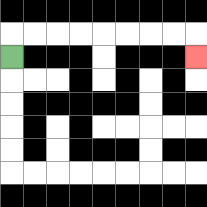{'start': '[0, 2]', 'end': '[8, 2]', 'path_directions': 'U,R,R,R,R,R,R,R,R,D', 'path_coordinates': '[[0, 2], [0, 1], [1, 1], [2, 1], [3, 1], [4, 1], [5, 1], [6, 1], [7, 1], [8, 1], [8, 2]]'}